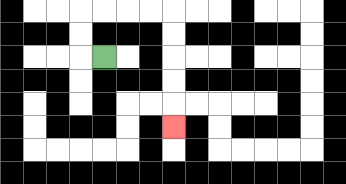{'start': '[4, 2]', 'end': '[7, 5]', 'path_directions': 'L,U,U,R,R,R,R,D,D,D,D,D', 'path_coordinates': '[[4, 2], [3, 2], [3, 1], [3, 0], [4, 0], [5, 0], [6, 0], [7, 0], [7, 1], [7, 2], [7, 3], [7, 4], [7, 5]]'}